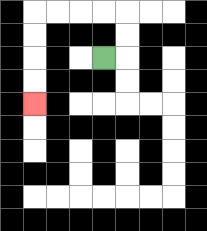{'start': '[4, 2]', 'end': '[1, 4]', 'path_directions': 'R,U,U,L,L,L,L,D,D,D,D', 'path_coordinates': '[[4, 2], [5, 2], [5, 1], [5, 0], [4, 0], [3, 0], [2, 0], [1, 0], [1, 1], [1, 2], [1, 3], [1, 4]]'}